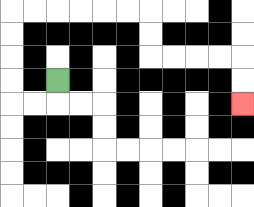{'start': '[2, 3]', 'end': '[10, 4]', 'path_directions': 'D,L,L,U,U,U,U,R,R,R,R,R,R,D,D,R,R,R,R,D,D', 'path_coordinates': '[[2, 3], [2, 4], [1, 4], [0, 4], [0, 3], [0, 2], [0, 1], [0, 0], [1, 0], [2, 0], [3, 0], [4, 0], [5, 0], [6, 0], [6, 1], [6, 2], [7, 2], [8, 2], [9, 2], [10, 2], [10, 3], [10, 4]]'}